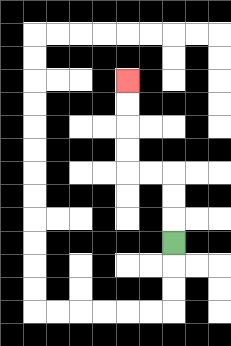{'start': '[7, 10]', 'end': '[5, 3]', 'path_directions': 'U,U,U,L,L,U,U,U,U', 'path_coordinates': '[[7, 10], [7, 9], [7, 8], [7, 7], [6, 7], [5, 7], [5, 6], [5, 5], [5, 4], [5, 3]]'}